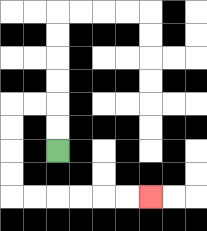{'start': '[2, 6]', 'end': '[6, 8]', 'path_directions': 'U,U,L,L,D,D,D,D,R,R,R,R,R,R', 'path_coordinates': '[[2, 6], [2, 5], [2, 4], [1, 4], [0, 4], [0, 5], [0, 6], [0, 7], [0, 8], [1, 8], [2, 8], [3, 8], [4, 8], [5, 8], [6, 8]]'}